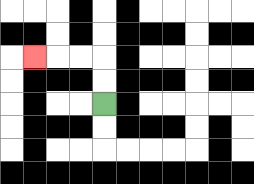{'start': '[4, 4]', 'end': '[1, 2]', 'path_directions': 'U,U,L,L,L', 'path_coordinates': '[[4, 4], [4, 3], [4, 2], [3, 2], [2, 2], [1, 2]]'}